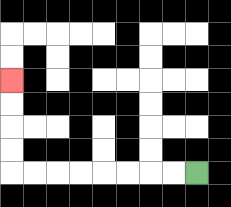{'start': '[8, 7]', 'end': '[0, 3]', 'path_directions': 'L,L,L,L,L,L,L,L,U,U,U,U', 'path_coordinates': '[[8, 7], [7, 7], [6, 7], [5, 7], [4, 7], [3, 7], [2, 7], [1, 7], [0, 7], [0, 6], [0, 5], [0, 4], [0, 3]]'}